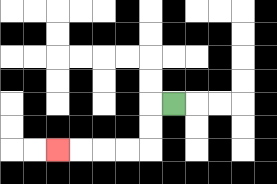{'start': '[7, 4]', 'end': '[2, 6]', 'path_directions': 'L,D,D,L,L,L,L', 'path_coordinates': '[[7, 4], [6, 4], [6, 5], [6, 6], [5, 6], [4, 6], [3, 6], [2, 6]]'}